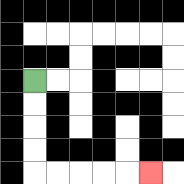{'start': '[1, 3]', 'end': '[6, 7]', 'path_directions': 'D,D,D,D,R,R,R,R,R', 'path_coordinates': '[[1, 3], [1, 4], [1, 5], [1, 6], [1, 7], [2, 7], [3, 7], [4, 7], [5, 7], [6, 7]]'}